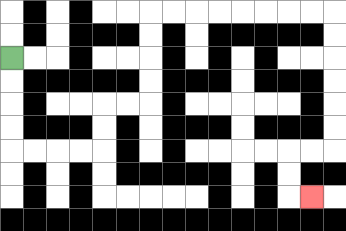{'start': '[0, 2]', 'end': '[13, 8]', 'path_directions': 'D,D,D,D,R,R,R,R,U,U,R,R,U,U,U,U,R,R,R,R,R,R,R,R,D,D,D,D,D,D,L,L,D,D,R', 'path_coordinates': '[[0, 2], [0, 3], [0, 4], [0, 5], [0, 6], [1, 6], [2, 6], [3, 6], [4, 6], [4, 5], [4, 4], [5, 4], [6, 4], [6, 3], [6, 2], [6, 1], [6, 0], [7, 0], [8, 0], [9, 0], [10, 0], [11, 0], [12, 0], [13, 0], [14, 0], [14, 1], [14, 2], [14, 3], [14, 4], [14, 5], [14, 6], [13, 6], [12, 6], [12, 7], [12, 8], [13, 8]]'}